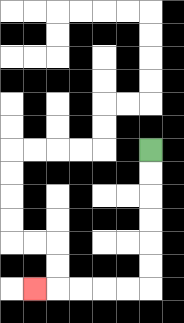{'start': '[6, 6]', 'end': '[1, 12]', 'path_directions': 'D,D,D,D,D,D,L,L,L,L,L', 'path_coordinates': '[[6, 6], [6, 7], [6, 8], [6, 9], [6, 10], [6, 11], [6, 12], [5, 12], [4, 12], [3, 12], [2, 12], [1, 12]]'}